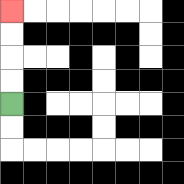{'start': '[0, 4]', 'end': '[0, 0]', 'path_directions': 'U,U,U,U', 'path_coordinates': '[[0, 4], [0, 3], [0, 2], [0, 1], [0, 0]]'}